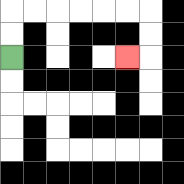{'start': '[0, 2]', 'end': '[5, 2]', 'path_directions': 'U,U,R,R,R,R,R,R,D,D,L', 'path_coordinates': '[[0, 2], [0, 1], [0, 0], [1, 0], [2, 0], [3, 0], [4, 0], [5, 0], [6, 0], [6, 1], [6, 2], [5, 2]]'}